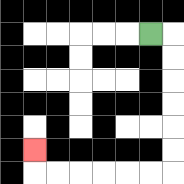{'start': '[6, 1]', 'end': '[1, 6]', 'path_directions': 'R,D,D,D,D,D,D,L,L,L,L,L,L,U', 'path_coordinates': '[[6, 1], [7, 1], [7, 2], [7, 3], [7, 4], [7, 5], [7, 6], [7, 7], [6, 7], [5, 7], [4, 7], [3, 7], [2, 7], [1, 7], [1, 6]]'}